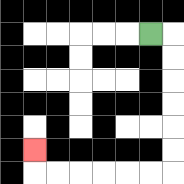{'start': '[6, 1]', 'end': '[1, 6]', 'path_directions': 'R,D,D,D,D,D,D,L,L,L,L,L,L,U', 'path_coordinates': '[[6, 1], [7, 1], [7, 2], [7, 3], [7, 4], [7, 5], [7, 6], [7, 7], [6, 7], [5, 7], [4, 7], [3, 7], [2, 7], [1, 7], [1, 6]]'}